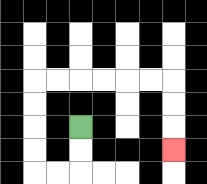{'start': '[3, 5]', 'end': '[7, 6]', 'path_directions': 'D,D,L,L,U,U,U,U,R,R,R,R,R,R,D,D,D', 'path_coordinates': '[[3, 5], [3, 6], [3, 7], [2, 7], [1, 7], [1, 6], [1, 5], [1, 4], [1, 3], [2, 3], [3, 3], [4, 3], [5, 3], [6, 3], [7, 3], [7, 4], [7, 5], [7, 6]]'}